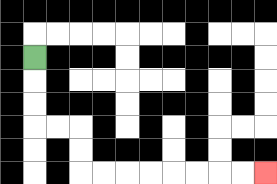{'start': '[1, 2]', 'end': '[11, 7]', 'path_directions': 'D,D,D,R,R,D,D,R,R,R,R,R,R,R,R', 'path_coordinates': '[[1, 2], [1, 3], [1, 4], [1, 5], [2, 5], [3, 5], [3, 6], [3, 7], [4, 7], [5, 7], [6, 7], [7, 7], [8, 7], [9, 7], [10, 7], [11, 7]]'}